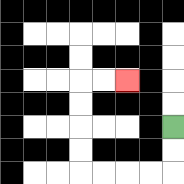{'start': '[7, 5]', 'end': '[5, 3]', 'path_directions': 'D,D,L,L,L,L,U,U,U,U,R,R', 'path_coordinates': '[[7, 5], [7, 6], [7, 7], [6, 7], [5, 7], [4, 7], [3, 7], [3, 6], [3, 5], [3, 4], [3, 3], [4, 3], [5, 3]]'}